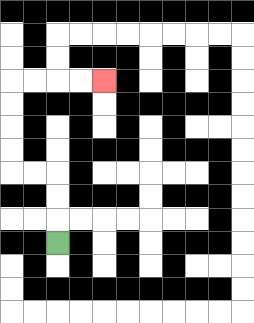{'start': '[2, 10]', 'end': '[4, 3]', 'path_directions': 'U,U,U,L,L,U,U,U,U,R,R,R,R', 'path_coordinates': '[[2, 10], [2, 9], [2, 8], [2, 7], [1, 7], [0, 7], [0, 6], [0, 5], [0, 4], [0, 3], [1, 3], [2, 3], [3, 3], [4, 3]]'}